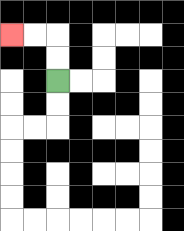{'start': '[2, 3]', 'end': '[0, 1]', 'path_directions': 'U,U,L,L', 'path_coordinates': '[[2, 3], [2, 2], [2, 1], [1, 1], [0, 1]]'}